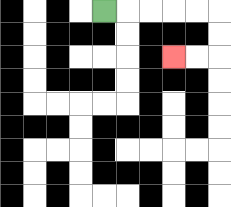{'start': '[4, 0]', 'end': '[7, 2]', 'path_directions': 'R,R,R,R,R,D,D,L,L', 'path_coordinates': '[[4, 0], [5, 0], [6, 0], [7, 0], [8, 0], [9, 0], [9, 1], [9, 2], [8, 2], [7, 2]]'}